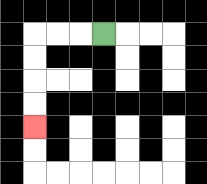{'start': '[4, 1]', 'end': '[1, 5]', 'path_directions': 'L,L,L,D,D,D,D', 'path_coordinates': '[[4, 1], [3, 1], [2, 1], [1, 1], [1, 2], [1, 3], [1, 4], [1, 5]]'}